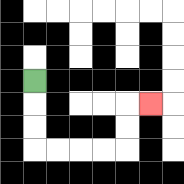{'start': '[1, 3]', 'end': '[6, 4]', 'path_directions': 'D,D,D,R,R,R,R,U,U,R', 'path_coordinates': '[[1, 3], [1, 4], [1, 5], [1, 6], [2, 6], [3, 6], [4, 6], [5, 6], [5, 5], [5, 4], [6, 4]]'}